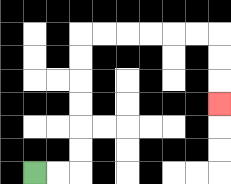{'start': '[1, 7]', 'end': '[9, 4]', 'path_directions': 'R,R,U,U,U,U,U,U,R,R,R,R,R,R,D,D,D', 'path_coordinates': '[[1, 7], [2, 7], [3, 7], [3, 6], [3, 5], [3, 4], [3, 3], [3, 2], [3, 1], [4, 1], [5, 1], [6, 1], [7, 1], [8, 1], [9, 1], [9, 2], [9, 3], [9, 4]]'}